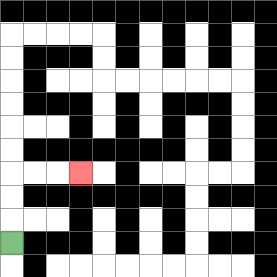{'start': '[0, 10]', 'end': '[3, 7]', 'path_directions': 'U,U,U,R,R,R', 'path_coordinates': '[[0, 10], [0, 9], [0, 8], [0, 7], [1, 7], [2, 7], [3, 7]]'}